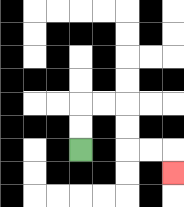{'start': '[3, 6]', 'end': '[7, 7]', 'path_directions': 'U,U,R,R,D,D,R,R,D', 'path_coordinates': '[[3, 6], [3, 5], [3, 4], [4, 4], [5, 4], [5, 5], [5, 6], [6, 6], [7, 6], [7, 7]]'}